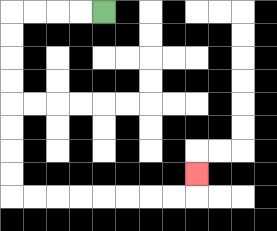{'start': '[4, 0]', 'end': '[8, 7]', 'path_directions': 'L,L,L,L,D,D,D,D,D,D,D,D,R,R,R,R,R,R,R,R,U', 'path_coordinates': '[[4, 0], [3, 0], [2, 0], [1, 0], [0, 0], [0, 1], [0, 2], [0, 3], [0, 4], [0, 5], [0, 6], [0, 7], [0, 8], [1, 8], [2, 8], [3, 8], [4, 8], [5, 8], [6, 8], [7, 8], [8, 8], [8, 7]]'}